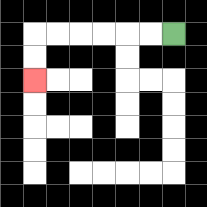{'start': '[7, 1]', 'end': '[1, 3]', 'path_directions': 'L,L,L,L,L,L,D,D', 'path_coordinates': '[[7, 1], [6, 1], [5, 1], [4, 1], [3, 1], [2, 1], [1, 1], [1, 2], [1, 3]]'}